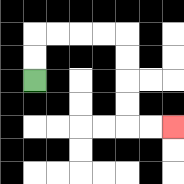{'start': '[1, 3]', 'end': '[7, 5]', 'path_directions': 'U,U,R,R,R,R,D,D,D,D,R,R', 'path_coordinates': '[[1, 3], [1, 2], [1, 1], [2, 1], [3, 1], [4, 1], [5, 1], [5, 2], [5, 3], [5, 4], [5, 5], [6, 5], [7, 5]]'}